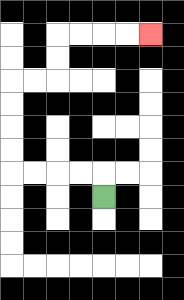{'start': '[4, 8]', 'end': '[6, 1]', 'path_directions': 'U,L,L,L,L,U,U,U,U,R,R,U,U,R,R,R,R', 'path_coordinates': '[[4, 8], [4, 7], [3, 7], [2, 7], [1, 7], [0, 7], [0, 6], [0, 5], [0, 4], [0, 3], [1, 3], [2, 3], [2, 2], [2, 1], [3, 1], [4, 1], [5, 1], [6, 1]]'}